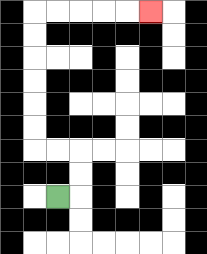{'start': '[2, 8]', 'end': '[6, 0]', 'path_directions': 'R,U,U,L,L,U,U,U,U,U,U,R,R,R,R,R', 'path_coordinates': '[[2, 8], [3, 8], [3, 7], [3, 6], [2, 6], [1, 6], [1, 5], [1, 4], [1, 3], [1, 2], [1, 1], [1, 0], [2, 0], [3, 0], [4, 0], [5, 0], [6, 0]]'}